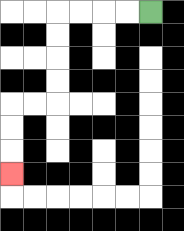{'start': '[6, 0]', 'end': '[0, 7]', 'path_directions': 'L,L,L,L,D,D,D,D,L,L,D,D,D', 'path_coordinates': '[[6, 0], [5, 0], [4, 0], [3, 0], [2, 0], [2, 1], [2, 2], [2, 3], [2, 4], [1, 4], [0, 4], [0, 5], [0, 6], [0, 7]]'}